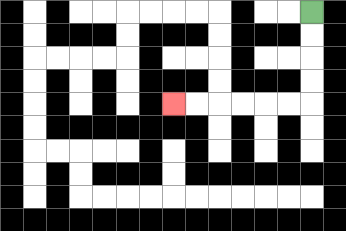{'start': '[13, 0]', 'end': '[7, 4]', 'path_directions': 'D,D,D,D,L,L,L,L,L,L', 'path_coordinates': '[[13, 0], [13, 1], [13, 2], [13, 3], [13, 4], [12, 4], [11, 4], [10, 4], [9, 4], [8, 4], [7, 4]]'}